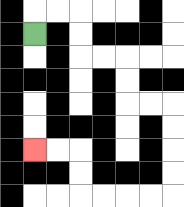{'start': '[1, 1]', 'end': '[1, 6]', 'path_directions': 'U,R,R,D,D,R,R,D,D,R,R,D,D,D,D,L,L,L,L,U,U,L,L', 'path_coordinates': '[[1, 1], [1, 0], [2, 0], [3, 0], [3, 1], [3, 2], [4, 2], [5, 2], [5, 3], [5, 4], [6, 4], [7, 4], [7, 5], [7, 6], [7, 7], [7, 8], [6, 8], [5, 8], [4, 8], [3, 8], [3, 7], [3, 6], [2, 6], [1, 6]]'}